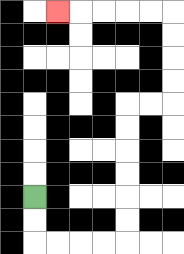{'start': '[1, 8]', 'end': '[2, 0]', 'path_directions': 'D,D,R,R,R,R,U,U,U,U,U,U,R,R,U,U,U,U,L,L,L,L,L', 'path_coordinates': '[[1, 8], [1, 9], [1, 10], [2, 10], [3, 10], [4, 10], [5, 10], [5, 9], [5, 8], [5, 7], [5, 6], [5, 5], [5, 4], [6, 4], [7, 4], [7, 3], [7, 2], [7, 1], [7, 0], [6, 0], [5, 0], [4, 0], [3, 0], [2, 0]]'}